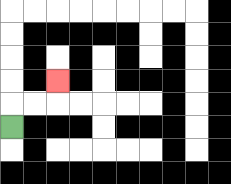{'start': '[0, 5]', 'end': '[2, 3]', 'path_directions': 'U,R,R,U', 'path_coordinates': '[[0, 5], [0, 4], [1, 4], [2, 4], [2, 3]]'}